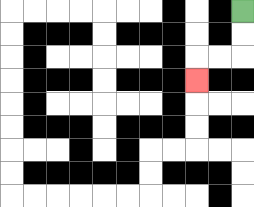{'start': '[10, 0]', 'end': '[8, 3]', 'path_directions': 'D,D,L,L,D', 'path_coordinates': '[[10, 0], [10, 1], [10, 2], [9, 2], [8, 2], [8, 3]]'}